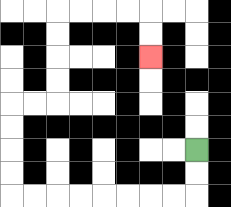{'start': '[8, 6]', 'end': '[6, 2]', 'path_directions': 'D,D,L,L,L,L,L,L,L,L,U,U,U,U,R,R,U,U,U,U,R,R,R,R,D,D', 'path_coordinates': '[[8, 6], [8, 7], [8, 8], [7, 8], [6, 8], [5, 8], [4, 8], [3, 8], [2, 8], [1, 8], [0, 8], [0, 7], [0, 6], [0, 5], [0, 4], [1, 4], [2, 4], [2, 3], [2, 2], [2, 1], [2, 0], [3, 0], [4, 0], [5, 0], [6, 0], [6, 1], [6, 2]]'}